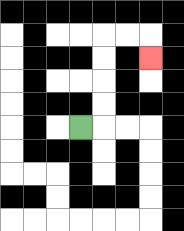{'start': '[3, 5]', 'end': '[6, 2]', 'path_directions': 'R,U,U,U,U,R,R,D', 'path_coordinates': '[[3, 5], [4, 5], [4, 4], [4, 3], [4, 2], [4, 1], [5, 1], [6, 1], [6, 2]]'}